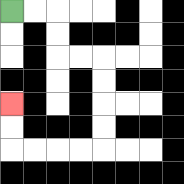{'start': '[0, 0]', 'end': '[0, 4]', 'path_directions': 'R,R,D,D,R,R,D,D,D,D,L,L,L,L,U,U', 'path_coordinates': '[[0, 0], [1, 0], [2, 0], [2, 1], [2, 2], [3, 2], [4, 2], [4, 3], [4, 4], [4, 5], [4, 6], [3, 6], [2, 6], [1, 6], [0, 6], [0, 5], [0, 4]]'}